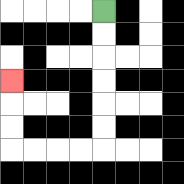{'start': '[4, 0]', 'end': '[0, 3]', 'path_directions': 'D,D,D,D,D,D,L,L,L,L,U,U,U', 'path_coordinates': '[[4, 0], [4, 1], [4, 2], [4, 3], [4, 4], [4, 5], [4, 6], [3, 6], [2, 6], [1, 6], [0, 6], [0, 5], [0, 4], [0, 3]]'}